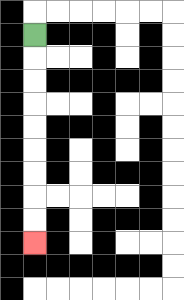{'start': '[1, 1]', 'end': '[1, 10]', 'path_directions': 'D,D,D,D,D,D,D,D,D', 'path_coordinates': '[[1, 1], [1, 2], [1, 3], [1, 4], [1, 5], [1, 6], [1, 7], [1, 8], [1, 9], [1, 10]]'}